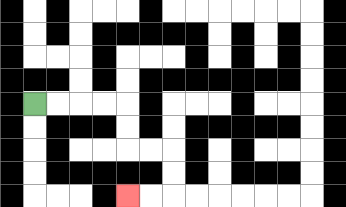{'start': '[1, 4]', 'end': '[5, 8]', 'path_directions': 'R,R,R,R,D,D,R,R,D,D,L,L', 'path_coordinates': '[[1, 4], [2, 4], [3, 4], [4, 4], [5, 4], [5, 5], [5, 6], [6, 6], [7, 6], [7, 7], [7, 8], [6, 8], [5, 8]]'}